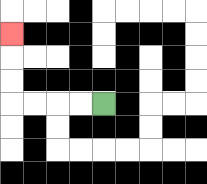{'start': '[4, 4]', 'end': '[0, 1]', 'path_directions': 'L,L,L,L,U,U,U', 'path_coordinates': '[[4, 4], [3, 4], [2, 4], [1, 4], [0, 4], [0, 3], [0, 2], [0, 1]]'}